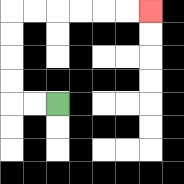{'start': '[2, 4]', 'end': '[6, 0]', 'path_directions': 'L,L,U,U,U,U,R,R,R,R,R,R', 'path_coordinates': '[[2, 4], [1, 4], [0, 4], [0, 3], [0, 2], [0, 1], [0, 0], [1, 0], [2, 0], [3, 0], [4, 0], [5, 0], [6, 0]]'}